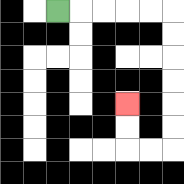{'start': '[2, 0]', 'end': '[5, 4]', 'path_directions': 'R,R,R,R,R,D,D,D,D,D,D,L,L,U,U', 'path_coordinates': '[[2, 0], [3, 0], [4, 0], [5, 0], [6, 0], [7, 0], [7, 1], [7, 2], [7, 3], [7, 4], [7, 5], [7, 6], [6, 6], [5, 6], [5, 5], [5, 4]]'}